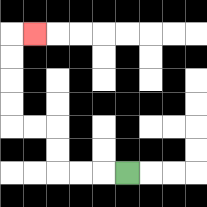{'start': '[5, 7]', 'end': '[1, 1]', 'path_directions': 'L,L,L,U,U,L,L,U,U,U,U,R', 'path_coordinates': '[[5, 7], [4, 7], [3, 7], [2, 7], [2, 6], [2, 5], [1, 5], [0, 5], [0, 4], [0, 3], [0, 2], [0, 1], [1, 1]]'}